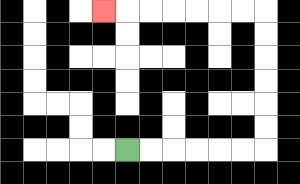{'start': '[5, 6]', 'end': '[4, 0]', 'path_directions': 'R,R,R,R,R,R,U,U,U,U,U,U,L,L,L,L,L,L,L', 'path_coordinates': '[[5, 6], [6, 6], [7, 6], [8, 6], [9, 6], [10, 6], [11, 6], [11, 5], [11, 4], [11, 3], [11, 2], [11, 1], [11, 0], [10, 0], [9, 0], [8, 0], [7, 0], [6, 0], [5, 0], [4, 0]]'}